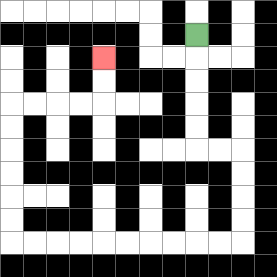{'start': '[8, 1]', 'end': '[4, 2]', 'path_directions': 'D,D,D,D,D,R,R,D,D,D,D,L,L,L,L,L,L,L,L,L,L,U,U,U,U,U,U,R,R,R,R,U,U', 'path_coordinates': '[[8, 1], [8, 2], [8, 3], [8, 4], [8, 5], [8, 6], [9, 6], [10, 6], [10, 7], [10, 8], [10, 9], [10, 10], [9, 10], [8, 10], [7, 10], [6, 10], [5, 10], [4, 10], [3, 10], [2, 10], [1, 10], [0, 10], [0, 9], [0, 8], [0, 7], [0, 6], [0, 5], [0, 4], [1, 4], [2, 4], [3, 4], [4, 4], [4, 3], [4, 2]]'}